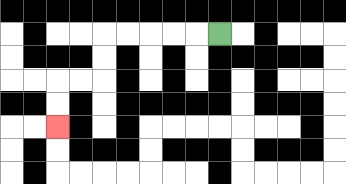{'start': '[9, 1]', 'end': '[2, 5]', 'path_directions': 'L,L,L,L,L,D,D,L,L,D,D', 'path_coordinates': '[[9, 1], [8, 1], [7, 1], [6, 1], [5, 1], [4, 1], [4, 2], [4, 3], [3, 3], [2, 3], [2, 4], [2, 5]]'}